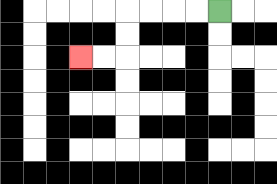{'start': '[9, 0]', 'end': '[3, 2]', 'path_directions': 'L,L,L,L,D,D,L,L', 'path_coordinates': '[[9, 0], [8, 0], [7, 0], [6, 0], [5, 0], [5, 1], [5, 2], [4, 2], [3, 2]]'}